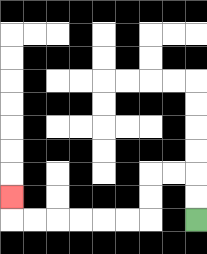{'start': '[8, 9]', 'end': '[0, 8]', 'path_directions': 'U,U,L,L,D,D,L,L,L,L,L,L,U', 'path_coordinates': '[[8, 9], [8, 8], [8, 7], [7, 7], [6, 7], [6, 8], [6, 9], [5, 9], [4, 9], [3, 9], [2, 9], [1, 9], [0, 9], [0, 8]]'}